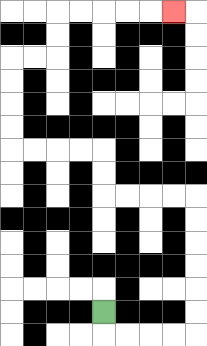{'start': '[4, 13]', 'end': '[7, 0]', 'path_directions': 'D,R,R,R,R,U,U,U,U,U,U,L,L,L,L,U,U,L,L,L,L,U,U,U,U,R,R,U,U,R,R,R,R,R', 'path_coordinates': '[[4, 13], [4, 14], [5, 14], [6, 14], [7, 14], [8, 14], [8, 13], [8, 12], [8, 11], [8, 10], [8, 9], [8, 8], [7, 8], [6, 8], [5, 8], [4, 8], [4, 7], [4, 6], [3, 6], [2, 6], [1, 6], [0, 6], [0, 5], [0, 4], [0, 3], [0, 2], [1, 2], [2, 2], [2, 1], [2, 0], [3, 0], [4, 0], [5, 0], [6, 0], [7, 0]]'}